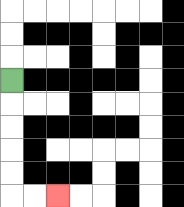{'start': '[0, 3]', 'end': '[2, 8]', 'path_directions': 'D,D,D,D,D,R,R', 'path_coordinates': '[[0, 3], [0, 4], [0, 5], [0, 6], [0, 7], [0, 8], [1, 8], [2, 8]]'}